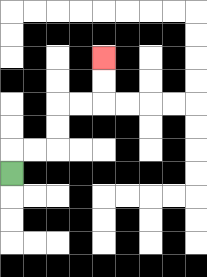{'start': '[0, 7]', 'end': '[4, 2]', 'path_directions': 'U,R,R,U,U,R,R,U,U', 'path_coordinates': '[[0, 7], [0, 6], [1, 6], [2, 6], [2, 5], [2, 4], [3, 4], [4, 4], [4, 3], [4, 2]]'}